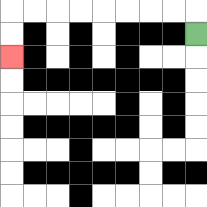{'start': '[8, 1]', 'end': '[0, 2]', 'path_directions': 'U,L,L,L,L,L,L,L,L,D,D', 'path_coordinates': '[[8, 1], [8, 0], [7, 0], [6, 0], [5, 0], [4, 0], [3, 0], [2, 0], [1, 0], [0, 0], [0, 1], [0, 2]]'}